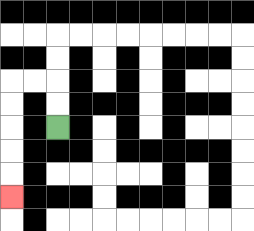{'start': '[2, 5]', 'end': '[0, 8]', 'path_directions': 'U,U,L,L,D,D,D,D,D', 'path_coordinates': '[[2, 5], [2, 4], [2, 3], [1, 3], [0, 3], [0, 4], [0, 5], [0, 6], [0, 7], [0, 8]]'}